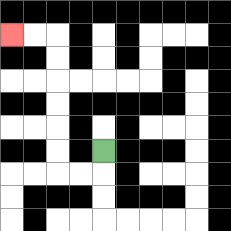{'start': '[4, 6]', 'end': '[0, 1]', 'path_directions': 'D,L,L,U,U,U,U,U,U,L,L', 'path_coordinates': '[[4, 6], [4, 7], [3, 7], [2, 7], [2, 6], [2, 5], [2, 4], [2, 3], [2, 2], [2, 1], [1, 1], [0, 1]]'}